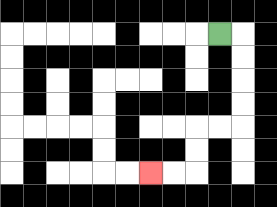{'start': '[9, 1]', 'end': '[6, 7]', 'path_directions': 'R,D,D,D,D,L,L,D,D,L,L', 'path_coordinates': '[[9, 1], [10, 1], [10, 2], [10, 3], [10, 4], [10, 5], [9, 5], [8, 5], [8, 6], [8, 7], [7, 7], [6, 7]]'}